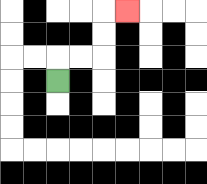{'start': '[2, 3]', 'end': '[5, 0]', 'path_directions': 'U,R,R,U,U,R', 'path_coordinates': '[[2, 3], [2, 2], [3, 2], [4, 2], [4, 1], [4, 0], [5, 0]]'}